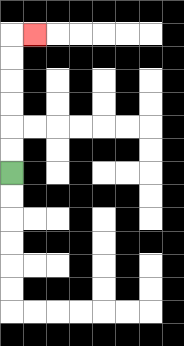{'start': '[0, 7]', 'end': '[1, 1]', 'path_directions': 'U,U,U,U,U,U,R', 'path_coordinates': '[[0, 7], [0, 6], [0, 5], [0, 4], [0, 3], [0, 2], [0, 1], [1, 1]]'}